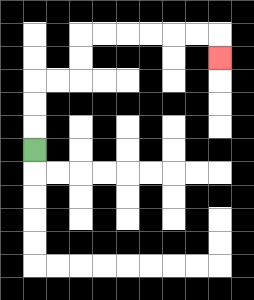{'start': '[1, 6]', 'end': '[9, 2]', 'path_directions': 'U,U,U,R,R,U,U,R,R,R,R,R,R,D', 'path_coordinates': '[[1, 6], [1, 5], [1, 4], [1, 3], [2, 3], [3, 3], [3, 2], [3, 1], [4, 1], [5, 1], [6, 1], [7, 1], [8, 1], [9, 1], [9, 2]]'}